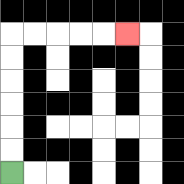{'start': '[0, 7]', 'end': '[5, 1]', 'path_directions': 'U,U,U,U,U,U,R,R,R,R,R', 'path_coordinates': '[[0, 7], [0, 6], [0, 5], [0, 4], [0, 3], [0, 2], [0, 1], [1, 1], [2, 1], [3, 1], [4, 1], [5, 1]]'}